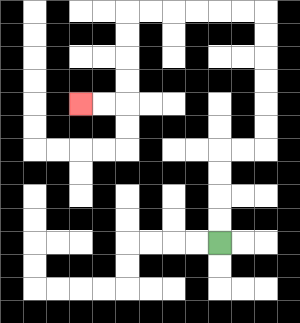{'start': '[9, 10]', 'end': '[3, 4]', 'path_directions': 'U,U,U,U,R,R,U,U,U,U,U,U,L,L,L,L,L,L,D,D,D,D,L,L', 'path_coordinates': '[[9, 10], [9, 9], [9, 8], [9, 7], [9, 6], [10, 6], [11, 6], [11, 5], [11, 4], [11, 3], [11, 2], [11, 1], [11, 0], [10, 0], [9, 0], [8, 0], [7, 0], [6, 0], [5, 0], [5, 1], [5, 2], [5, 3], [5, 4], [4, 4], [3, 4]]'}